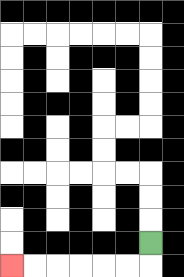{'start': '[6, 10]', 'end': '[0, 11]', 'path_directions': 'D,L,L,L,L,L,L', 'path_coordinates': '[[6, 10], [6, 11], [5, 11], [4, 11], [3, 11], [2, 11], [1, 11], [0, 11]]'}